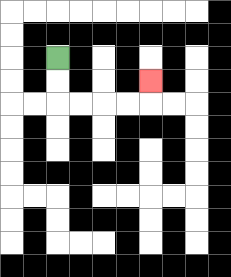{'start': '[2, 2]', 'end': '[6, 3]', 'path_directions': 'D,D,R,R,R,R,U', 'path_coordinates': '[[2, 2], [2, 3], [2, 4], [3, 4], [4, 4], [5, 4], [6, 4], [6, 3]]'}